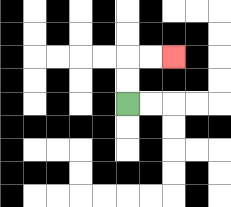{'start': '[5, 4]', 'end': '[7, 2]', 'path_directions': 'U,U,R,R', 'path_coordinates': '[[5, 4], [5, 3], [5, 2], [6, 2], [7, 2]]'}